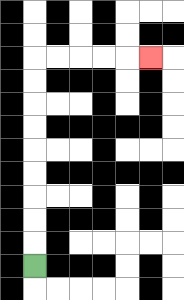{'start': '[1, 11]', 'end': '[6, 2]', 'path_directions': 'U,U,U,U,U,U,U,U,U,R,R,R,R,R', 'path_coordinates': '[[1, 11], [1, 10], [1, 9], [1, 8], [1, 7], [1, 6], [1, 5], [1, 4], [1, 3], [1, 2], [2, 2], [3, 2], [4, 2], [5, 2], [6, 2]]'}